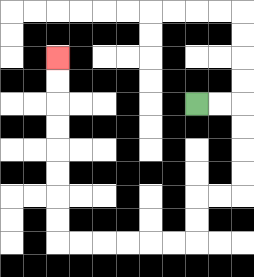{'start': '[8, 4]', 'end': '[2, 2]', 'path_directions': 'R,R,D,D,D,D,L,L,D,D,L,L,L,L,L,L,U,U,U,U,U,U,U,U', 'path_coordinates': '[[8, 4], [9, 4], [10, 4], [10, 5], [10, 6], [10, 7], [10, 8], [9, 8], [8, 8], [8, 9], [8, 10], [7, 10], [6, 10], [5, 10], [4, 10], [3, 10], [2, 10], [2, 9], [2, 8], [2, 7], [2, 6], [2, 5], [2, 4], [2, 3], [2, 2]]'}